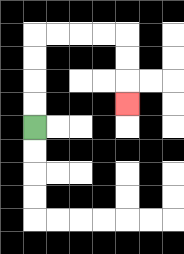{'start': '[1, 5]', 'end': '[5, 4]', 'path_directions': 'U,U,U,U,R,R,R,R,D,D,D', 'path_coordinates': '[[1, 5], [1, 4], [1, 3], [1, 2], [1, 1], [2, 1], [3, 1], [4, 1], [5, 1], [5, 2], [5, 3], [5, 4]]'}